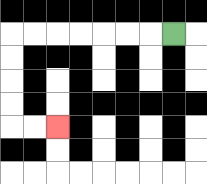{'start': '[7, 1]', 'end': '[2, 5]', 'path_directions': 'L,L,L,L,L,L,L,D,D,D,D,R,R', 'path_coordinates': '[[7, 1], [6, 1], [5, 1], [4, 1], [3, 1], [2, 1], [1, 1], [0, 1], [0, 2], [0, 3], [0, 4], [0, 5], [1, 5], [2, 5]]'}